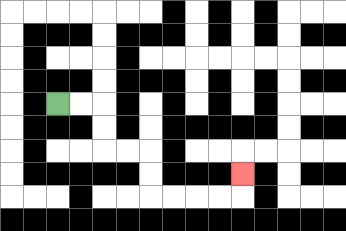{'start': '[2, 4]', 'end': '[10, 7]', 'path_directions': 'R,R,D,D,R,R,D,D,R,R,R,R,U', 'path_coordinates': '[[2, 4], [3, 4], [4, 4], [4, 5], [4, 6], [5, 6], [6, 6], [6, 7], [6, 8], [7, 8], [8, 8], [9, 8], [10, 8], [10, 7]]'}